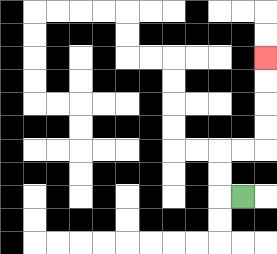{'start': '[10, 8]', 'end': '[11, 2]', 'path_directions': 'L,U,U,R,R,U,U,U,U', 'path_coordinates': '[[10, 8], [9, 8], [9, 7], [9, 6], [10, 6], [11, 6], [11, 5], [11, 4], [11, 3], [11, 2]]'}